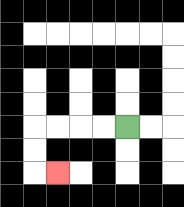{'start': '[5, 5]', 'end': '[2, 7]', 'path_directions': 'L,L,L,L,D,D,R', 'path_coordinates': '[[5, 5], [4, 5], [3, 5], [2, 5], [1, 5], [1, 6], [1, 7], [2, 7]]'}